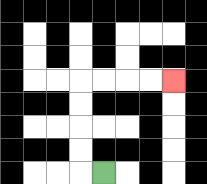{'start': '[4, 7]', 'end': '[7, 3]', 'path_directions': 'L,U,U,U,U,R,R,R,R', 'path_coordinates': '[[4, 7], [3, 7], [3, 6], [3, 5], [3, 4], [3, 3], [4, 3], [5, 3], [6, 3], [7, 3]]'}